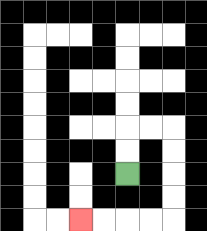{'start': '[5, 7]', 'end': '[3, 9]', 'path_directions': 'U,U,R,R,D,D,D,D,L,L,L,L', 'path_coordinates': '[[5, 7], [5, 6], [5, 5], [6, 5], [7, 5], [7, 6], [7, 7], [7, 8], [7, 9], [6, 9], [5, 9], [4, 9], [3, 9]]'}